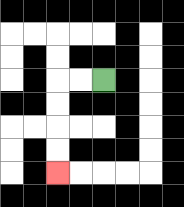{'start': '[4, 3]', 'end': '[2, 7]', 'path_directions': 'L,L,D,D,D,D', 'path_coordinates': '[[4, 3], [3, 3], [2, 3], [2, 4], [2, 5], [2, 6], [2, 7]]'}